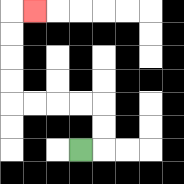{'start': '[3, 6]', 'end': '[1, 0]', 'path_directions': 'R,U,U,L,L,L,L,U,U,U,U,R', 'path_coordinates': '[[3, 6], [4, 6], [4, 5], [4, 4], [3, 4], [2, 4], [1, 4], [0, 4], [0, 3], [0, 2], [0, 1], [0, 0], [1, 0]]'}